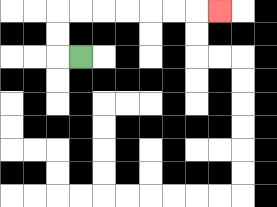{'start': '[3, 2]', 'end': '[9, 0]', 'path_directions': 'L,U,U,R,R,R,R,R,R,R', 'path_coordinates': '[[3, 2], [2, 2], [2, 1], [2, 0], [3, 0], [4, 0], [5, 0], [6, 0], [7, 0], [8, 0], [9, 0]]'}